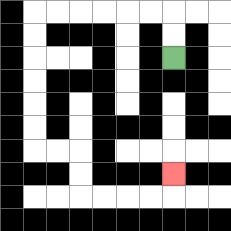{'start': '[7, 2]', 'end': '[7, 7]', 'path_directions': 'U,U,L,L,L,L,L,L,D,D,D,D,D,D,R,R,D,D,R,R,R,R,U', 'path_coordinates': '[[7, 2], [7, 1], [7, 0], [6, 0], [5, 0], [4, 0], [3, 0], [2, 0], [1, 0], [1, 1], [1, 2], [1, 3], [1, 4], [1, 5], [1, 6], [2, 6], [3, 6], [3, 7], [3, 8], [4, 8], [5, 8], [6, 8], [7, 8], [7, 7]]'}